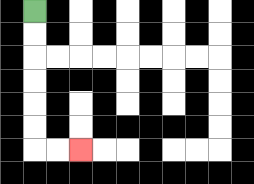{'start': '[1, 0]', 'end': '[3, 6]', 'path_directions': 'D,D,D,D,D,D,R,R', 'path_coordinates': '[[1, 0], [1, 1], [1, 2], [1, 3], [1, 4], [1, 5], [1, 6], [2, 6], [3, 6]]'}